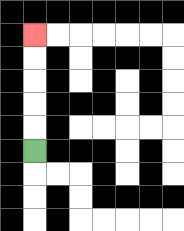{'start': '[1, 6]', 'end': '[1, 1]', 'path_directions': 'U,U,U,U,U', 'path_coordinates': '[[1, 6], [1, 5], [1, 4], [1, 3], [1, 2], [1, 1]]'}